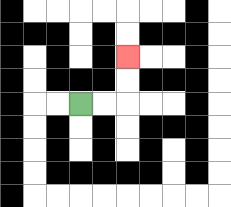{'start': '[3, 4]', 'end': '[5, 2]', 'path_directions': 'R,R,U,U', 'path_coordinates': '[[3, 4], [4, 4], [5, 4], [5, 3], [5, 2]]'}